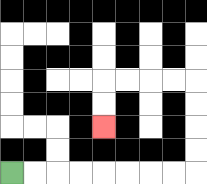{'start': '[0, 7]', 'end': '[4, 5]', 'path_directions': 'R,R,R,R,R,R,R,R,U,U,U,U,L,L,L,L,D,D', 'path_coordinates': '[[0, 7], [1, 7], [2, 7], [3, 7], [4, 7], [5, 7], [6, 7], [7, 7], [8, 7], [8, 6], [8, 5], [8, 4], [8, 3], [7, 3], [6, 3], [5, 3], [4, 3], [4, 4], [4, 5]]'}